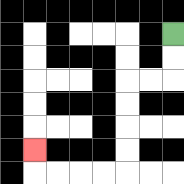{'start': '[7, 1]', 'end': '[1, 6]', 'path_directions': 'D,D,L,L,D,D,D,D,L,L,L,L,U', 'path_coordinates': '[[7, 1], [7, 2], [7, 3], [6, 3], [5, 3], [5, 4], [5, 5], [5, 6], [5, 7], [4, 7], [3, 7], [2, 7], [1, 7], [1, 6]]'}